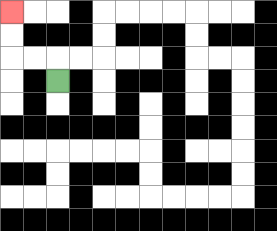{'start': '[2, 3]', 'end': '[0, 0]', 'path_directions': 'U,L,L,U,U', 'path_coordinates': '[[2, 3], [2, 2], [1, 2], [0, 2], [0, 1], [0, 0]]'}